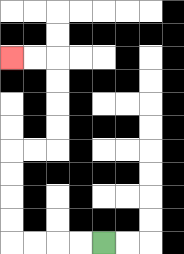{'start': '[4, 10]', 'end': '[0, 2]', 'path_directions': 'L,L,L,L,U,U,U,U,R,R,U,U,U,U,L,L', 'path_coordinates': '[[4, 10], [3, 10], [2, 10], [1, 10], [0, 10], [0, 9], [0, 8], [0, 7], [0, 6], [1, 6], [2, 6], [2, 5], [2, 4], [2, 3], [2, 2], [1, 2], [0, 2]]'}